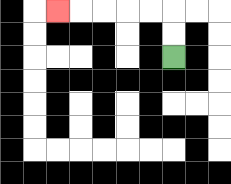{'start': '[7, 2]', 'end': '[2, 0]', 'path_directions': 'U,U,L,L,L,L,L', 'path_coordinates': '[[7, 2], [7, 1], [7, 0], [6, 0], [5, 0], [4, 0], [3, 0], [2, 0]]'}